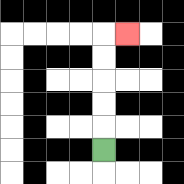{'start': '[4, 6]', 'end': '[5, 1]', 'path_directions': 'U,U,U,U,U,R', 'path_coordinates': '[[4, 6], [4, 5], [4, 4], [4, 3], [4, 2], [4, 1], [5, 1]]'}